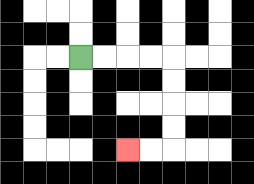{'start': '[3, 2]', 'end': '[5, 6]', 'path_directions': 'R,R,R,R,D,D,D,D,L,L', 'path_coordinates': '[[3, 2], [4, 2], [5, 2], [6, 2], [7, 2], [7, 3], [7, 4], [7, 5], [7, 6], [6, 6], [5, 6]]'}